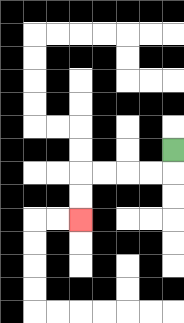{'start': '[7, 6]', 'end': '[3, 9]', 'path_directions': 'D,L,L,L,L,D,D', 'path_coordinates': '[[7, 6], [7, 7], [6, 7], [5, 7], [4, 7], [3, 7], [3, 8], [3, 9]]'}